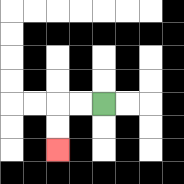{'start': '[4, 4]', 'end': '[2, 6]', 'path_directions': 'L,L,D,D', 'path_coordinates': '[[4, 4], [3, 4], [2, 4], [2, 5], [2, 6]]'}